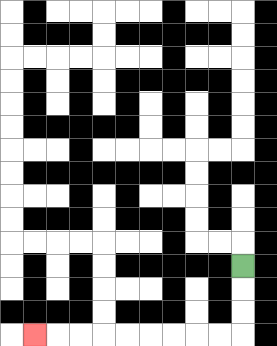{'start': '[10, 11]', 'end': '[1, 14]', 'path_directions': 'D,D,D,L,L,L,L,L,L,L,L,L', 'path_coordinates': '[[10, 11], [10, 12], [10, 13], [10, 14], [9, 14], [8, 14], [7, 14], [6, 14], [5, 14], [4, 14], [3, 14], [2, 14], [1, 14]]'}